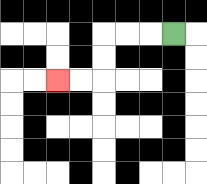{'start': '[7, 1]', 'end': '[2, 3]', 'path_directions': 'L,L,L,D,D,L,L', 'path_coordinates': '[[7, 1], [6, 1], [5, 1], [4, 1], [4, 2], [4, 3], [3, 3], [2, 3]]'}